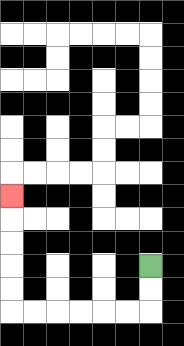{'start': '[6, 11]', 'end': '[0, 8]', 'path_directions': 'D,D,L,L,L,L,L,L,U,U,U,U,U', 'path_coordinates': '[[6, 11], [6, 12], [6, 13], [5, 13], [4, 13], [3, 13], [2, 13], [1, 13], [0, 13], [0, 12], [0, 11], [0, 10], [0, 9], [0, 8]]'}